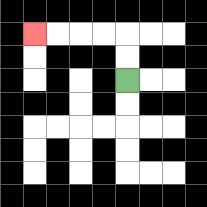{'start': '[5, 3]', 'end': '[1, 1]', 'path_directions': 'U,U,L,L,L,L', 'path_coordinates': '[[5, 3], [5, 2], [5, 1], [4, 1], [3, 1], [2, 1], [1, 1]]'}